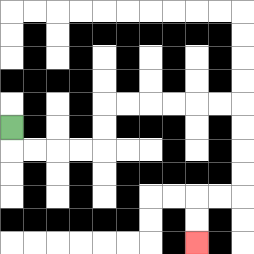{'start': '[0, 5]', 'end': '[8, 10]', 'path_directions': 'D,R,R,R,R,U,U,R,R,R,R,R,R,D,D,D,D,L,L,D,D', 'path_coordinates': '[[0, 5], [0, 6], [1, 6], [2, 6], [3, 6], [4, 6], [4, 5], [4, 4], [5, 4], [6, 4], [7, 4], [8, 4], [9, 4], [10, 4], [10, 5], [10, 6], [10, 7], [10, 8], [9, 8], [8, 8], [8, 9], [8, 10]]'}